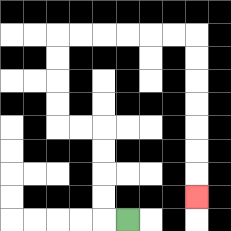{'start': '[5, 9]', 'end': '[8, 8]', 'path_directions': 'L,U,U,U,U,L,L,U,U,U,U,R,R,R,R,R,R,D,D,D,D,D,D,D', 'path_coordinates': '[[5, 9], [4, 9], [4, 8], [4, 7], [4, 6], [4, 5], [3, 5], [2, 5], [2, 4], [2, 3], [2, 2], [2, 1], [3, 1], [4, 1], [5, 1], [6, 1], [7, 1], [8, 1], [8, 2], [8, 3], [8, 4], [8, 5], [8, 6], [8, 7], [8, 8]]'}